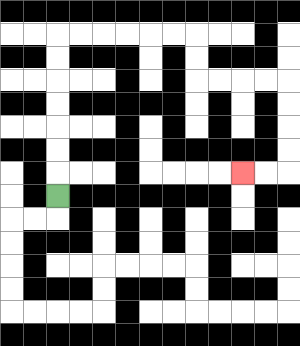{'start': '[2, 8]', 'end': '[10, 7]', 'path_directions': 'U,U,U,U,U,U,U,R,R,R,R,R,R,D,D,R,R,R,R,D,D,D,D,L,L', 'path_coordinates': '[[2, 8], [2, 7], [2, 6], [2, 5], [2, 4], [2, 3], [2, 2], [2, 1], [3, 1], [4, 1], [5, 1], [6, 1], [7, 1], [8, 1], [8, 2], [8, 3], [9, 3], [10, 3], [11, 3], [12, 3], [12, 4], [12, 5], [12, 6], [12, 7], [11, 7], [10, 7]]'}